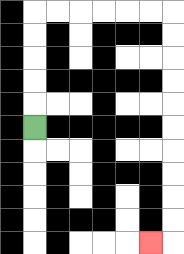{'start': '[1, 5]', 'end': '[6, 10]', 'path_directions': 'U,U,U,U,U,R,R,R,R,R,R,D,D,D,D,D,D,D,D,D,D,L', 'path_coordinates': '[[1, 5], [1, 4], [1, 3], [1, 2], [1, 1], [1, 0], [2, 0], [3, 0], [4, 0], [5, 0], [6, 0], [7, 0], [7, 1], [7, 2], [7, 3], [7, 4], [7, 5], [7, 6], [7, 7], [7, 8], [7, 9], [7, 10], [6, 10]]'}